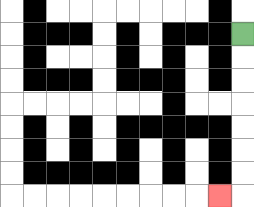{'start': '[10, 1]', 'end': '[9, 8]', 'path_directions': 'D,D,D,D,D,D,D,L', 'path_coordinates': '[[10, 1], [10, 2], [10, 3], [10, 4], [10, 5], [10, 6], [10, 7], [10, 8], [9, 8]]'}